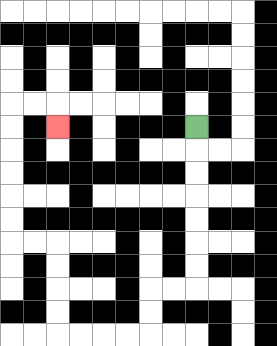{'start': '[8, 5]', 'end': '[2, 5]', 'path_directions': 'D,D,D,D,D,D,D,L,L,D,D,L,L,L,L,U,U,U,U,L,L,U,U,U,U,U,U,R,R,D', 'path_coordinates': '[[8, 5], [8, 6], [8, 7], [8, 8], [8, 9], [8, 10], [8, 11], [8, 12], [7, 12], [6, 12], [6, 13], [6, 14], [5, 14], [4, 14], [3, 14], [2, 14], [2, 13], [2, 12], [2, 11], [2, 10], [1, 10], [0, 10], [0, 9], [0, 8], [0, 7], [0, 6], [0, 5], [0, 4], [1, 4], [2, 4], [2, 5]]'}